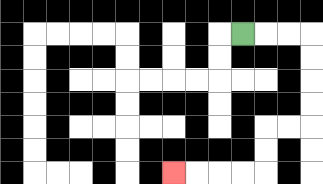{'start': '[10, 1]', 'end': '[7, 7]', 'path_directions': 'R,R,R,D,D,D,D,L,L,D,D,L,L,L,L', 'path_coordinates': '[[10, 1], [11, 1], [12, 1], [13, 1], [13, 2], [13, 3], [13, 4], [13, 5], [12, 5], [11, 5], [11, 6], [11, 7], [10, 7], [9, 7], [8, 7], [7, 7]]'}